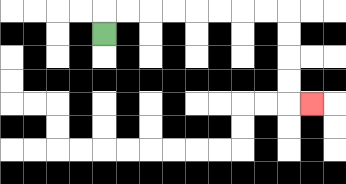{'start': '[4, 1]', 'end': '[13, 4]', 'path_directions': 'U,R,R,R,R,R,R,R,R,D,D,D,D,R', 'path_coordinates': '[[4, 1], [4, 0], [5, 0], [6, 0], [7, 0], [8, 0], [9, 0], [10, 0], [11, 0], [12, 0], [12, 1], [12, 2], [12, 3], [12, 4], [13, 4]]'}